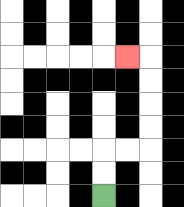{'start': '[4, 8]', 'end': '[5, 2]', 'path_directions': 'U,U,R,R,U,U,U,U,L', 'path_coordinates': '[[4, 8], [4, 7], [4, 6], [5, 6], [6, 6], [6, 5], [6, 4], [6, 3], [6, 2], [5, 2]]'}